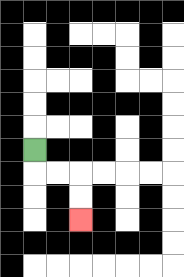{'start': '[1, 6]', 'end': '[3, 9]', 'path_directions': 'D,R,R,D,D', 'path_coordinates': '[[1, 6], [1, 7], [2, 7], [3, 7], [3, 8], [3, 9]]'}